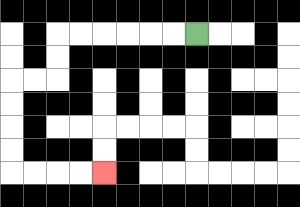{'start': '[8, 1]', 'end': '[4, 7]', 'path_directions': 'L,L,L,L,L,L,D,D,L,L,D,D,D,D,R,R,R,R', 'path_coordinates': '[[8, 1], [7, 1], [6, 1], [5, 1], [4, 1], [3, 1], [2, 1], [2, 2], [2, 3], [1, 3], [0, 3], [0, 4], [0, 5], [0, 6], [0, 7], [1, 7], [2, 7], [3, 7], [4, 7]]'}